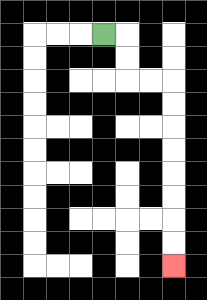{'start': '[4, 1]', 'end': '[7, 11]', 'path_directions': 'R,D,D,R,R,D,D,D,D,D,D,D,D', 'path_coordinates': '[[4, 1], [5, 1], [5, 2], [5, 3], [6, 3], [7, 3], [7, 4], [7, 5], [7, 6], [7, 7], [7, 8], [7, 9], [7, 10], [7, 11]]'}